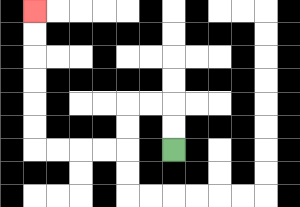{'start': '[7, 6]', 'end': '[1, 0]', 'path_directions': 'U,U,L,L,D,D,L,L,L,L,U,U,U,U,U,U', 'path_coordinates': '[[7, 6], [7, 5], [7, 4], [6, 4], [5, 4], [5, 5], [5, 6], [4, 6], [3, 6], [2, 6], [1, 6], [1, 5], [1, 4], [1, 3], [1, 2], [1, 1], [1, 0]]'}